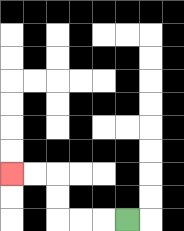{'start': '[5, 9]', 'end': '[0, 7]', 'path_directions': 'L,L,L,U,U,L,L', 'path_coordinates': '[[5, 9], [4, 9], [3, 9], [2, 9], [2, 8], [2, 7], [1, 7], [0, 7]]'}